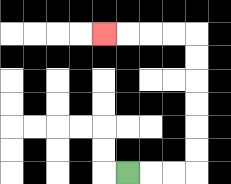{'start': '[5, 7]', 'end': '[4, 1]', 'path_directions': 'R,R,R,U,U,U,U,U,U,L,L,L,L', 'path_coordinates': '[[5, 7], [6, 7], [7, 7], [8, 7], [8, 6], [8, 5], [8, 4], [8, 3], [8, 2], [8, 1], [7, 1], [6, 1], [5, 1], [4, 1]]'}